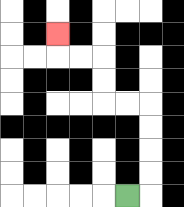{'start': '[5, 8]', 'end': '[2, 1]', 'path_directions': 'R,U,U,U,U,L,L,U,U,L,L,U', 'path_coordinates': '[[5, 8], [6, 8], [6, 7], [6, 6], [6, 5], [6, 4], [5, 4], [4, 4], [4, 3], [4, 2], [3, 2], [2, 2], [2, 1]]'}